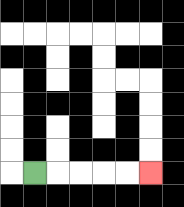{'start': '[1, 7]', 'end': '[6, 7]', 'path_directions': 'R,R,R,R,R', 'path_coordinates': '[[1, 7], [2, 7], [3, 7], [4, 7], [5, 7], [6, 7]]'}